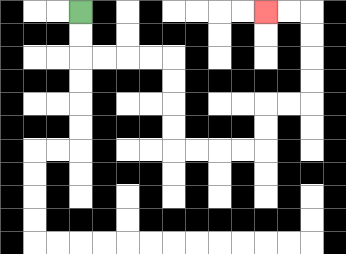{'start': '[3, 0]', 'end': '[11, 0]', 'path_directions': 'D,D,R,R,R,R,D,D,D,D,R,R,R,R,U,U,R,R,U,U,U,U,L,L', 'path_coordinates': '[[3, 0], [3, 1], [3, 2], [4, 2], [5, 2], [6, 2], [7, 2], [7, 3], [7, 4], [7, 5], [7, 6], [8, 6], [9, 6], [10, 6], [11, 6], [11, 5], [11, 4], [12, 4], [13, 4], [13, 3], [13, 2], [13, 1], [13, 0], [12, 0], [11, 0]]'}